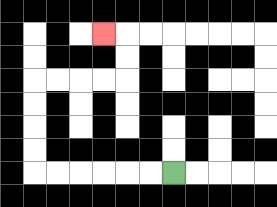{'start': '[7, 7]', 'end': '[4, 1]', 'path_directions': 'L,L,L,L,L,L,U,U,U,U,R,R,R,R,U,U,L', 'path_coordinates': '[[7, 7], [6, 7], [5, 7], [4, 7], [3, 7], [2, 7], [1, 7], [1, 6], [1, 5], [1, 4], [1, 3], [2, 3], [3, 3], [4, 3], [5, 3], [5, 2], [5, 1], [4, 1]]'}